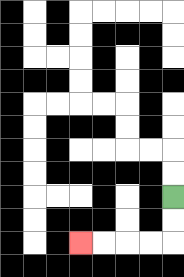{'start': '[7, 8]', 'end': '[3, 10]', 'path_directions': 'D,D,L,L,L,L', 'path_coordinates': '[[7, 8], [7, 9], [7, 10], [6, 10], [5, 10], [4, 10], [3, 10]]'}